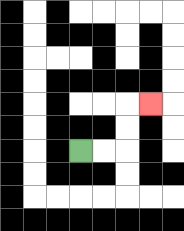{'start': '[3, 6]', 'end': '[6, 4]', 'path_directions': 'R,R,U,U,R', 'path_coordinates': '[[3, 6], [4, 6], [5, 6], [5, 5], [5, 4], [6, 4]]'}